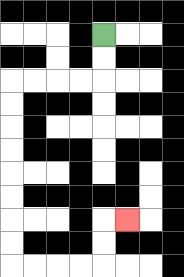{'start': '[4, 1]', 'end': '[5, 9]', 'path_directions': 'D,D,L,L,L,L,D,D,D,D,D,D,D,D,R,R,R,R,U,U,R', 'path_coordinates': '[[4, 1], [4, 2], [4, 3], [3, 3], [2, 3], [1, 3], [0, 3], [0, 4], [0, 5], [0, 6], [0, 7], [0, 8], [0, 9], [0, 10], [0, 11], [1, 11], [2, 11], [3, 11], [4, 11], [4, 10], [4, 9], [5, 9]]'}